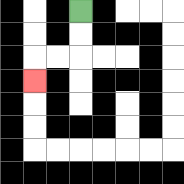{'start': '[3, 0]', 'end': '[1, 3]', 'path_directions': 'D,D,L,L,D', 'path_coordinates': '[[3, 0], [3, 1], [3, 2], [2, 2], [1, 2], [1, 3]]'}